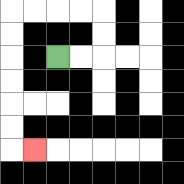{'start': '[2, 2]', 'end': '[1, 6]', 'path_directions': 'R,R,U,U,L,L,L,L,D,D,D,D,D,D,R', 'path_coordinates': '[[2, 2], [3, 2], [4, 2], [4, 1], [4, 0], [3, 0], [2, 0], [1, 0], [0, 0], [0, 1], [0, 2], [0, 3], [0, 4], [0, 5], [0, 6], [1, 6]]'}